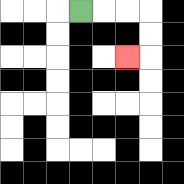{'start': '[3, 0]', 'end': '[5, 2]', 'path_directions': 'R,R,R,D,D,L', 'path_coordinates': '[[3, 0], [4, 0], [5, 0], [6, 0], [6, 1], [6, 2], [5, 2]]'}